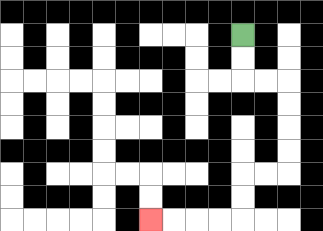{'start': '[10, 1]', 'end': '[6, 9]', 'path_directions': 'D,D,R,R,D,D,D,D,L,L,D,D,L,L,L,L', 'path_coordinates': '[[10, 1], [10, 2], [10, 3], [11, 3], [12, 3], [12, 4], [12, 5], [12, 6], [12, 7], [11, 7], [10, 7], [10, 8], [10, 9], [9, 9], [8, 9], [7, 9], [6, 9]]'}